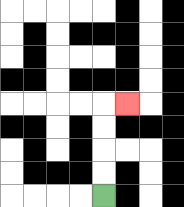{'start': '[4, 8]', 'end': '[5, 4]', 'path_directions': 'U,U,U,U,R', 'path_coordinates': '[[4, 8], [4, 7], [4, 6], [4, 5], [4, 4], [5, 4]]'}